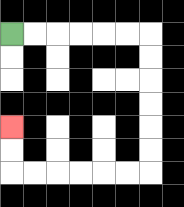{'start': '[0, 1]', 'end': '[0, 5]', 'path_directions': 'R,R,R,R,R,R,D,D,D,D,D,D,L,L,L,L,L,L,U,U', 'path_coordinates': '[[0, 1], [1, 1], [2, 1], [3, 1], [4, 1], [5, 1], [6, 1], [6, 2], [6, 3], [6, 4], [6, 5], [6, 6], [6, 7], [5, 7], [4, 7], [3, 7], [2, 7], [1, 7], [0, 7], [0, 6], [0, 5]]'}